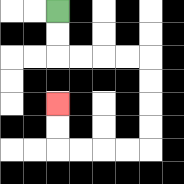{'start': '[2, 0]', 'end': '[2, 4]', 'path_directions': 'D,D,R,R,R,R,D,D,D,D,L,L,L,L,U,U', 'path_coordinates': '[[2, 0], [2, 1], [2, 2], [3, 2], [4, 2], [5, 2], [6, 2], [6, 3], [6, 4], [6, 5], [6, 6], [5, 6], [4, 6], [3, 6], [2, 6], [2, 5], [2, 4]]'}